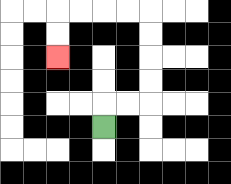{'start': '[4, 5]', 'end': '[2, 2]', 'path_directions': 'U,R,R,U,U,U,U,L,L,L,L,D,D', 'path_coordinates': '[[4, 5], [4, 4], [5, 4], [6, 4], [6, 3], [6, 2], [6, 1], [6, 0], [5, 0], [4, 0], [3, 0], [2, 0], [2, 1], [2, 2]]'}